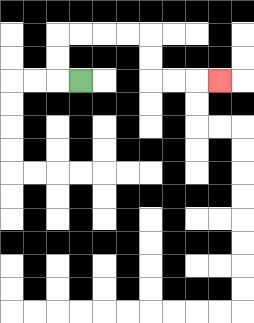{'start': '[3, 3]', 'end': '[9, 3]', 'path_directions': 'L,U,U,R,R,R,R,D,D,R,R,R', 'path_coordinates': '[[3, 3], [2, 3], [2, 2], [2, 1], [3, 1], [4, 1], [5, 1], [6, 1], [6, 2], [6, 3], [7, 3], [8, 3], [9, 3]]'}